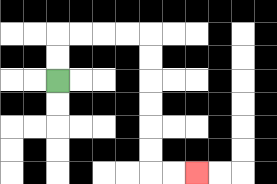{'start': '[2, 3]', 'end': '[8, 7]', 'path_directions': 'U,U,R,R,R,R,D,D,D,D,D,D,R,R', 'path_coordinates': '[[2, 3], [2, 2], [2, 1], [3, 1], [4, 1], [5, 1], [6, 1], [6, 2], [6, 3], [6, 4], [6, 5], [6, 6], [6, 7], [7, 7], [8, 7]]'}